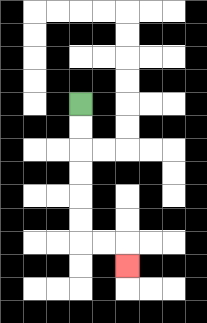{'start': '[3, 4]', 'end': '[5, 11]', 'path_directions': 'D,D,D,D,D,D,R,R,D', 'path_coordinates': '[[3, 4], [3, 5], [3, 6], [3, 7], [3, 8], [3, 9], [3, 10], [4, 10], [5, 10], [5, 11]]'}